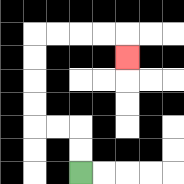{'start': '[3, 7]', 'end': '[5, 2]', 'path_directions': 'U,U,L,L,U,U,U,U,R,R,R,R,D', 'path_coordinates': '[[3, 7], [3, 6], [3, 5], [2, 5], [1, 5], [1, 4], [1, 3], [1, 2], [1, 1], [2, 1], [3, 1], [4, 1], [5, 1], [5, 2]]'}